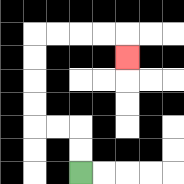{'start': '[3, 7]', 'end': '[5, 2]', 'path_directions': 'U,U,L,L,U,U,U,U,R,R,R,R,D', 'path_coordinates': '[[3, 7], [3, 6], [3, 5], [2, 5], [1, 5], [1, 4], [1, 3], [1, 2], [1, 1], [2, 1], [3, 1], [4, 1], [5, 1], [5, 2]]'}